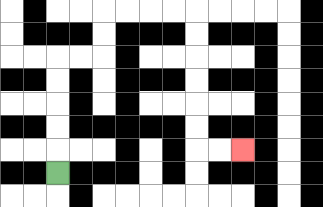{'start': '[2, 7]', 'end': '[10, 6]', 'path_directions': 'U,U,U,U,U,R,R,U,U,R,R,R,R,D,D,D,D,D,D,R,R', 'path_coordinates': '[[2, 7], [2, 6], [2, 5], [2, 4], [2, 3], [2, 2], [3, 2], [4, 2], [4, 1], [4, 0], [5, 0], [6, 0], [7, 0], [8, 0], [8, 1], [8, 2], [8, 3], [8, 4], [8, 5], [8, 6], [9, 6], [10, 6]]'}